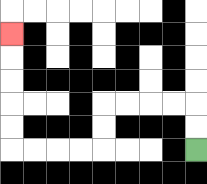{'start': '[8, 6]', 'end': '[0, 1]', 'path_directions': 'U,U,L,L,L,L,D,D,L,L,L,L,U,U,U,U,U', 'path_coordinates': '[[8, 6], [8, 5], [8, 4], [7, 4], [6, 4], [5, 4], [4, 4], [4, 5], [4, 6], [3, 6], [2, 6], [1, 6], [0, 6], [0, 5], [0, 4], [0, 3], [0, 2], [0, 1]]'}